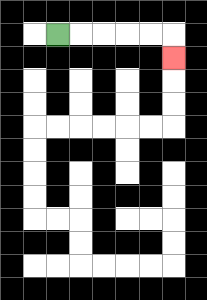{'start': '[2, 1]', 'end': '[7, 2]', 'path_directions': 'R,R,R,R,R,D', 'path_coordinates': '[[2, 1], [3, 1], [4, 1], [5, 1], [6, 1], [7, 1], [7, 2]]'}